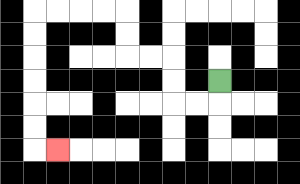{'start': '[9, 3]', 'end': '[2, 6]', 'path_directions': 'D,L,L,U,U,L,L,U,U,L,L,L,L,D,D,D,D,D,D,R', 'path_coordinates': '[[9, 3], [9, 4], [8, 4], [7, 4], [7, 3], [7, 2], [6, 2], [5, 2], [5, 1], [5, 0], [4, 0], [3, 0], [2, 0], [1, 0], [1, 1], [1, 2], [1, 3], [1, 4], [1, 5], [1, 6], [2, 6]]'}